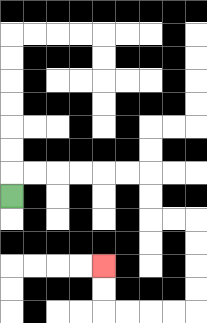{'start': '[0, 8]', 'end': '[4, 11]', 'path_directions': 'U,R,R,R,R,R,R,D,D,R,R,D,D,D,D,L,L,L,L,U,U', 'path_coordinates': '[[0, 8], [0, 7], [1, 7], [2, 7], [3, 7], [4, 7], [5, 7], [6, 7], [6, 8], [6, 9], [7, 9], [8, 9], [8, 10], [8, 11], [8, 12], [8, 13], [7, 13], [6, 13], [5, 13], [4, 13], [4, 12], [4, 11]]'}